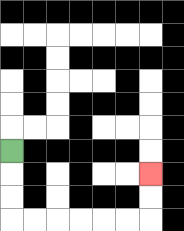{'start': '[0, 6]', 'end': '[6, 7]', 'path_directions': 'D,D,D,R,R,R,R,R,R,U,U', 'path_coordinates': '[[0, 6], [0, 7], [0, 8], [0, 9], [1, 9], [2, 9], [3, 9], [4, 9], [5, 9], [6, 9], [6, 8], [6, 7]]'}